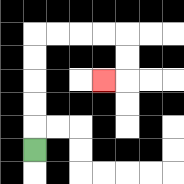{'start': '[1, 6]', 'end': '[4, 3]', 'path_directions': 'U,U,U,U,U,R,R,R,R,D,D,L', 'path_coordinates': '[[1, 6], [1, 5], [1, 4], [1, 3], [1, 2], [1, 1], [2, 1], [3, 1], [4, 1], [5, 1], [5, 2], [5, 3], [4, 3]]'}